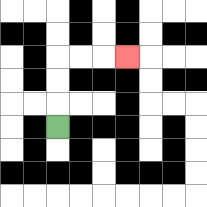{'start': '[2, 5]', 'end': '[5, 2]', 'path_directions': 'U,U,U,R,R,R', 'path_coordinates': '[[2, 5], [2, 4], [2, 3], [2, 2], [3, 2], [4, 2], [5, 2]]'}